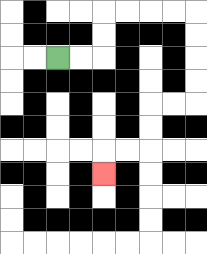{'start': '[2, 2]', 'end': '[4, 7]', 'path_directions': 'R,R,U,U,R,R,R,R,D,D,D,D,L,L,D,D,L,L,D', 'path_coordinates': '[[2, 2], [3, 2], [4, 2], [4, 1], [4, 0], [5, 0], [6, 0], [7, 0], [8, 0], [8, 1], [8, 2], [8, 3], [8, 4], [7, 4], [6, 4], [6, 5], [6, 6], [5, 6], [4, 6], [4, 7]]'}